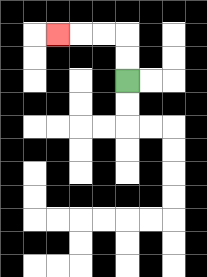{'start': '[5, 3]', 'end': '[2, 1]', 'path_directions': 'U,U,L,L,L', 'path_coordinates': '[[5, 3], [5, 2], [5, 1], [4, 1], [3, 1], [2, 1]]'}